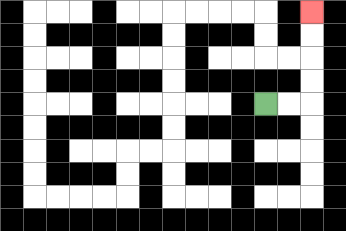{'start': '[11, 4]', 'end': '[13, 0]', 'path_directions': 'R,R,U,U,U,U', 'path_coordinates': '[[11, 4], [12, 4], [13, 4], [13, 3], [13, 2], [13, 1], [13, 0]]'}